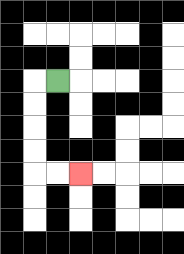{'start': '[2, 3]', 'end': '[3, 7]', 'path_directions': 'L,D,D,D,D,R,R', 'path_coordinates': '[[2, 3], [1, 3], [1, 4], [1, 5], [1, 6], [1, 7], [2, 7], [3, 7]]'}